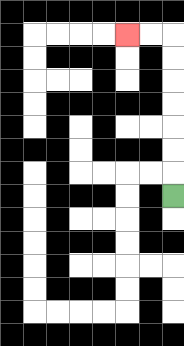{'start': '[7, 8]', 'end': '[5, 1]', 'path_directions': 'U,U,U,U,U,U,U,L,L', 'path_coordinates': '[[7, 8], [7, 7], [7, 6], [7, 5], [7, 4], [7, 3], [7, 2], [7, 1], [6, 1], [5, 1]]'}